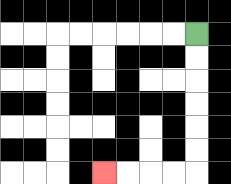{'start': '[8, 1]', 'end': '[4, 7]', 'path_directions': 'D,D,D,D,D,D,L,L,L,L', 'path_coordinates': '[[8, 1], [8, 2], [8, 3], [8, 4], [8, 5], [8, 6], [8, 7], [7, 7], [6, 7], [5, 7], [4, 7]]'}